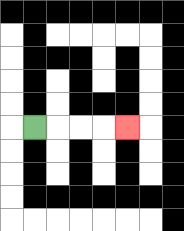{'start': '[1, 5]', 'end': '[5, 5]', 'path_directions': 'R,R,R,R', 'path_coordinates': '[[1, 5], [2, 5], [3, 5], [4, 5], [5, 5]]'}